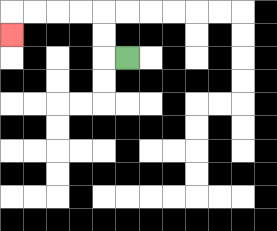{'start': '[5, 2]', 'end': '[0, 1]', 'path_directions': 'L,U,U,L,L,L,L,D', 'path_coordinates': '[[5, 2], [4, 2], [4, 1], [4, 0], [3, 0], [2, 0], [1, 0], [0, 0], [0, 1]]'}